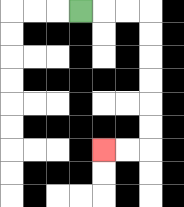{'start': '[3, 0]', 'end': '[4, 6]', 'path_directions': 'R,R,R,D,D,D,D,D,D,L,L', 'path_coordinates': '[[3, 0], [4, 0], [5, 0], [6, 0], [6, 1], [6, 2], [6, 3], [6, 4], [6, 5], [6, 6], [5, 6], [4, 6]]'}